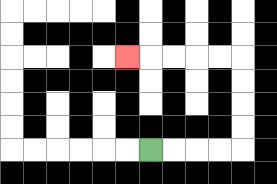{'start': '[6, 6]', 'end': '[5, 2]', 'path_directions': 'R,R,R,R,U,U,U,U,L,L,L,L,L', 'path_coordinates': '[[6, 6], [7, 6], [8, 6], [9, 6], [10, 6], [10, 5], [10, 4], [10, 3], [10, 2], [9, 2], [8, 2], [7, 2], [6, 2], [5, 2]]'}